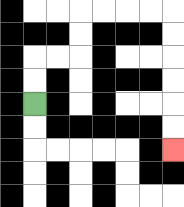{'start': '[1, 4]', 'end': '[7, 6]', 'path_directions': 'U,U,R,R,U,U,R,R,R,R,D,D,D,D,D,D', 'path_coordinates': '[[1, 4], [1, 3], [1, 2], [2, 2], [3, 2], [3, 1], [3, 0], [4, 0], [5, 0], [6, 0], [7, 0], [7, 1], [7, 2], [7, 3], [7, 4], [7, 5], [7, 6]]'}